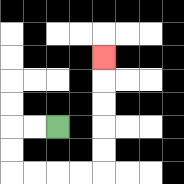{'start': '[2, 5]', 'end': '[4, 2]', 'path_directions': 'L,L,D,D,R,R,R,R,U,U,U,U,U', 'path_coordinates': '[[2, 5], [1, 5], [0, 5], [0, 6], [0, 7], [1, 7], [2, 7], [3, 7], [4, 7], [4, 6], [4, 5], [4, 4], [4, 3], [4, 2]]'}